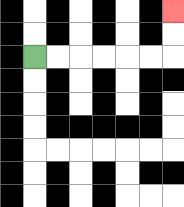{'start': '[1, 2]', 'end': '[7, 0]', 'path_directions': 'R,R,R,R,R,R,U,U', 'path_coordinates': '[[1, 2], [2, 2], [3, 2], [4, 2], [5, 2], [6, 2], [7, 2], [7, 1], [7, 0]]'}